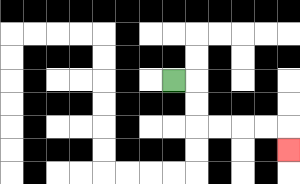{'start': '[7, 3]', 'end': '[12, 6]', 'path_directions': 'R,D,D,R,R,R,R,D', 'path_coordinates': '[[7, 3], [8, 3], [8, 4], [8, 5], [9, 5], [10, 5], [11, 5], [12, 5], [12, 6]]'}